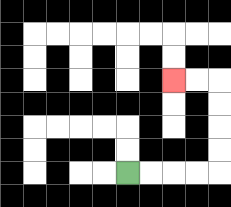{'start': '[5, 7]', 'end': '[7, 3]', 'path_directions': 'R,R,R,R,U,U,U,U,L,L', 'path_coordinates': '[[5, 7], [6, 7], [7, 7], [8, 7], [9, 7], [9, 6], [9, 5], [9, 4], [9, 3], [8, 3], [7, 3]]'}